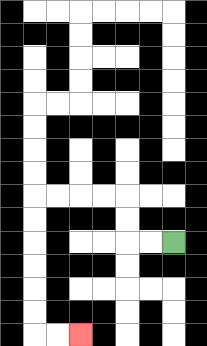{'start': '[7, 10]', 'end': '[3, 14]', 'path_directions': 'L,L,U,U,L,L,L,L,D,D,D,D,D,D,R,R', 'path_coordinates': '[[7, 10], [6, 10], [5, 10], [5, 9], [5, 8], [4, 8], [3, 8], [2, 8], [1, 8], [1, 9], [1, 10], [1, 11], [1, 12], [1, 13], [1, 14], [2, 14], [3, 14]]'}